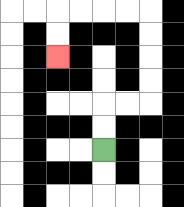{'start': '[4, 6]', 'end': '[2, 2]', 'path_directions': 'U,U,R,R,U,U,U,U,L,L,L,L,D,D', 'path_coordinates': '[[4, 6], [4, 5], [4, 4], [5, 4], [6, 4], [6, 3], [6, 2], [6, 1], [6, 0], [5, 0], [4, 0], [3, 0], [2, 0], [2, 1], [2, 2]]'}